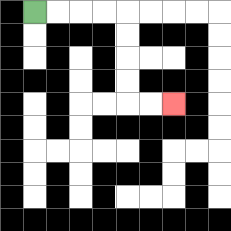{'start': '[1, 0]', 'end': '[7, 4]', 'path_directions': 'R,R,R,R,D,D,D,D,R,R', 'path_coordinates': '[[1, 0], [2, 0], [3, 0], [4, 0], [5, 0], [5, 1], [5, 2], [5, 3], [5, 4], [6, 4], [7, 4]]'}